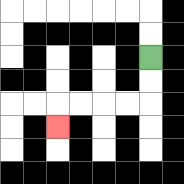{'start': '[6, 2]', 'end': '[2, 5]', 'path_directions': 'D,D,L,L,L,L,D', 'path_coordinates': '[[6, 2], [6, 3], [6, 4], [5, 4], [4, 4], [3, 4], [2, 4], [2, 5]]'}